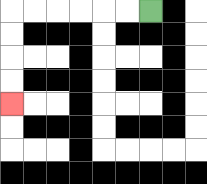{'start': '[6, 0]', 'end': '[0, 4]', 'path_directions': 'L,L,L,L,L,L,D,D,D,D', 'path_coordinates': '[[6, 0], [5, 0], [4, 0], [3, 0], [2, 0], [1, 0], [0, 0], [0, 1], [0, 2], [0, 3], [0, 4]]'}